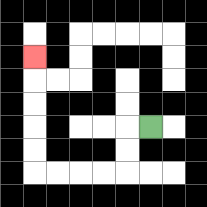{'start': '[6, 5]', 'end': '[1, 2]', 'path_directions': 'L,D,D,L,L,L,L,U,U,U,U,U', 'path_coordinates': '[[6, 5], [5, 5], [5, 6], [5, 7], [4, 7], [3, 7], [2, 7], [1, 7], [1, 6], [1, 5], [1, 4], [1, 3], [1, 2]]'}